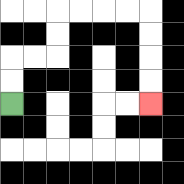{'start': '[0, 4]', 'end': '[6, 4]', 'path_directions': 'U,U,R,R,U,U,R,R,R,R,D,D,D,D', 'path_coordinates': '[[0, 4], [0, 3], [0, 2], [1, 2], [2, 2], [2, 1], [2, 0], [3, 0], [4, 0], [5, 0], [6, 0], [6, 1], [6, 2], [6, 3], [6, 4]]'}